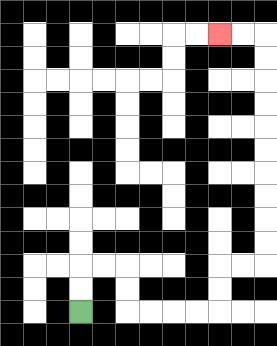{'start': '[3, 13]', 'end': '[9, 1]', 'path_directions': 'U,U,R,R,D,D,R,R,R,R,U,U,R,R,U,U,U,U,U,U,U,U,U,U,L,L', 'path_coordinates': '[[3, 13], [3, 12], [3, 11], [4, 11], [5, 11], [5, 12], [5, 13], [6, 13], [7, 13], [8, 13], [9, 13], [9, 12], [9, 11], [10, 11], [11, 11], [11, 10], [11, 9], [11, 8], [11, 7], [11, 6], [11, 5], [11, 4], [11, 3], [11, 2], [11, 1], [10, 1], [9, 1]]'}